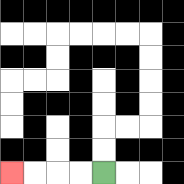{'start': '[4, 7]', 'end': '[0, 7]', 'path_directions': 'L,L,L,L', 'path_coordinates': '[[4, 7], [3, 7], [2, 7], [1, 7], [0, 7]]'}